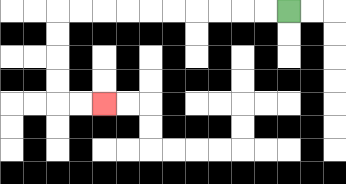{'start': '[12, 0]', 'end': '[4, 4]', 'path_directions': 'L,L,L,L,L,L,L,L,L,L,D,D,D,D,R,R', 'path_coordinates': '[[12, 0], [11, 0], [10, 0], [9, 0], [8, 0], [7, 0], [6, 0], [5, 0], [4, 0], [3, 0], [2, 0], [2, 1], [2, 2], [2, 3], [2, 4], [3, 4], [4, 4]]'}